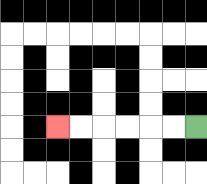{'start': '[8, 5]', 'end': '[2, 5]', 'path_directions': 'L,L,L,L,L,L', 'path_coordinates': '[[8, 5], [7, 5], [6, 5], [5, 5], [4, 5], [3, 5], [2, 5]]'}